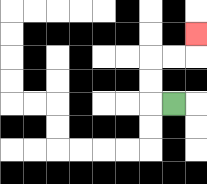{'start': '[7, 4]', 'end': '[8, 1]', 'path_directions': 'L,U,U,R,R,U', 'path_coordinates': '[[7, 4], [6, 4], [6, 3], [6, 2], [7, 2], [8, 2], [8, 1]]'}